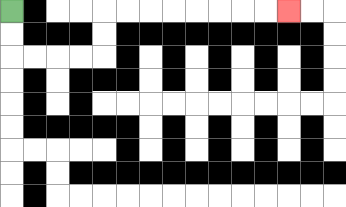{'start': '[0, 0]', 'end': '[12, 0]', 'path_directions': 'D,D,R,R,R,R,U,U,R,R,R,R,R,R,R,R', 'path_coordinates': '[[0, 0], [0, 1], [0, 2], [1, 2], [2, 2], [3, 2], [4, 2], [4, 1], [4, 0], [5, 0], [6, 0], [7, 0], [8, 0], [9, 0], [10, 0], [11, 0], [12, 0]]'}